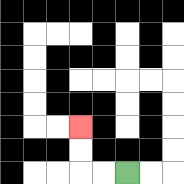{'start': '[5, 7]', 'end': '[3, 5]', 'path_directions': 'L,L,U,U', 'path_coordinates': '[[5, 7], [4, 7], [3, 7], [3, 6], [3, 5]]'}